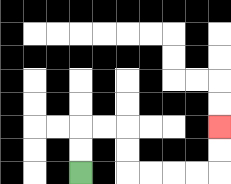{'start': '[3, 7]', 'end': '[9, 5]', 'path_directions': 'U,U,R,R,D,D,R,R,R,R,U,U', 'path_coordinates': '[[3, 7], [3, 6], [3, 5], [4, 5], [5, 5], [5, 6], [5, 7], [6, 7], [7, 7], [8, 7], [9, 7], [9, 6], [9, 5]]'}